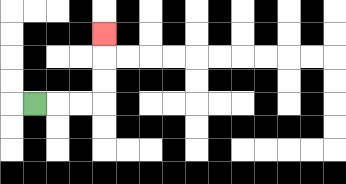{'start': '[1, 4]', 'end': '[4, 1]', 'path_directions': 'R,R,R,U,U,U', 'path_coordinates': '[[1, 4], [2, 4], [3, 4], [4, 4], [4, 3], [4, 2], [4, 1]]'}